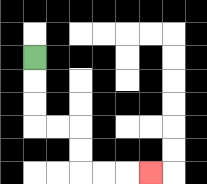{'start': '[1, 2]', 'end': '[6, 7]', 'path_directions': 'D,D,D,R,R,D,D,R,R,R', 'path_coordinates': '[[1, 2], [1, 3], [1, 4], [1, 5], [2, 5], [3, 5], [3, 6], [3, 7], [4, 7], [5, 7], [6, 7]]'}